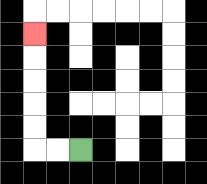{'start': '[3, 6]', 'end': '[1, 1]', 'path_directions': 'L,L,U,U,U,U,U', 'path_coordinates': '[[3, 6], [2, 6], [1, 6], [1, 5], [1, 4], [1, 3], [1, 2], [1, 1]]'}